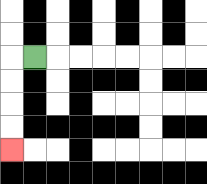{'start': '[1, 2]', 'end': '[0, 6]', 'path_directions': 'L,D,D,D,D', 'path_coordinates': '[[1, 2], [0, 2], [0, 3], [0, 4], [0, 5], [0, 6]]'}